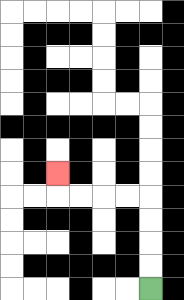{'start': '[6, 12]', 'end': '[2, 7]', 'path_directions': 'U,U,U,U,L,L,L,L,U', 'path_coordinates': '[[6, 12], [6, 11], [6, 10], [6, 9], [6, 8], [5, 8], [4, 8], [3, 8], [2, 8], [2, 7]]'}